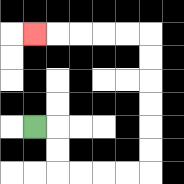{'start': '[1, 5]', 'end': '[1, 1]', 'path_directions': 'R,D,D,R,R,R,R,U,U,U,U,U,U,L,L,L,L,L', 'path_coordinates': '[[1, 5], [2, 5], [2, 6], [2, 7], [3, 7], [4, 7], [5, 7], [6, 7], [6, 6], [6, 5], [6, 4], [6, 3], [6, 2], [6, 1], [5, 1], [4, 1], [3, 1], [2, 1], [1, 1]]'}